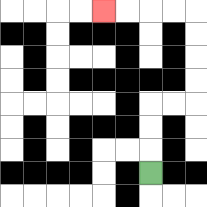{'start': '[6, 7]', 'end': '[4, 0]', 'path_directions': 'U,U,U,R,R,U,U,U,U,L,L,L,L', 'path_coordinates': '[[6, 7], [6, 6], [6, 5], [6, 4], [7, 4], [8, 4], [8, 3], [8, 2], [8, 1], [8, 0], [7, 0], [6, 0], [5, 0], [4, 0]]'}